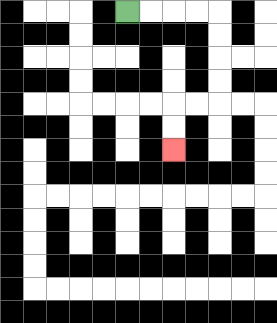{'start': '[5, 0]', 'end': '[7, 6]', 'path_directions': 'R,R,R,R,D,D,D,D,L,L,D,D', 'path_coordinates': '[[5, 0], [6, 0], [7, 0], [8, 0], [9, 0], [9, 1], [9, 2], [9, 3], [9, 4], [8, 4], [7, 4], [7, 5], [7, 6]]'}